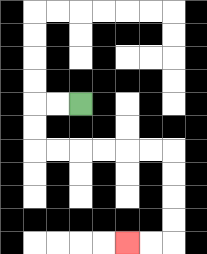{'start': '[3, 4]', 'end': '[5, 10]', 'path_directions': 'L,L,D,D,R,R,R,R,R,R,D,D,D,D,L,L', 'path_coordinates': '[[3, 4], [2, 4], [1, 4], [1, 5], [1, 6], [2, 6], [3, 6], [4, 6], [5, 6], [6, 6], [7, 6], [7, 7], [7, 8], [7, 9], [7, 10], [6, 10], [5, 10]]'}